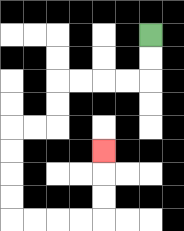{'start': '[6, 1]', 'end': '[4, 6]', 'path_directions': 'D,D,L,L,L,L,D,D,L,L,D,D,D,D,R,R,R,R,U,U,U', 'path_coordinates': '[[6, 1], [6, 2], [6, 3], [5, 3], [4, 3], [3, 3], [2, 3], [2, 4], [2, 5], [1, 5], [0, 5], [0, 6], [0, 7], [0, 8], [0, 9], [1, 9], [2, 9], [3, 9], [4, 9], [4, 8], [4, 7], [4, 6]]'}